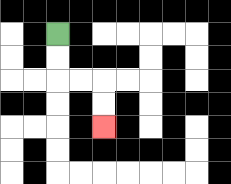{'start': '[2, 1]', 'end': '[4, 5]', 'path_directions': 'D,D,R,R,D,D', 'path_coordinates': '[[2, 1], [2, 2], [2, 3], [3, 3], [4, 3], [4, 4], [4, 5]]'}